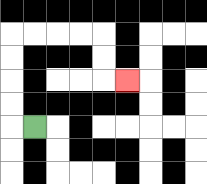{'start': '[1, 5]', 'end': '[5, 3]', 'path_directions': 'L,U,U,U,U,R,R,R,R,D,D,R', 'path_coordinates': '[[1, 5], [0, 5], [0, 4], [0, 3], [0, 2], [0, 1], [1, 1], [2, 1], [3, 1], [4, 1], [4, 2], [4, 3], [5, 3]]'}